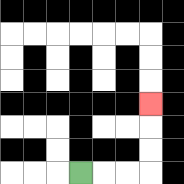{'start': '[3, 7]', 'end': '[6, 4]', 'path_directions': 'R,R,R,U,U,U', 'path_coordinates': '[[3, 7], [4, 7], [5, 7], [6, 7], [6, 6], [6, 5], [6, 4]]'}